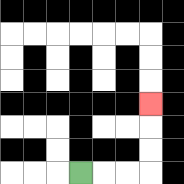{'start': '[3, 7]', 'end': '[6, 4]', 'path_directions': 'R,R,R,U,U,U', 'path_coordinates': '[[3, 7], [4, 7], [5, 7], [6, 7], [6, 6], [6, 5], [6, 4]]'}